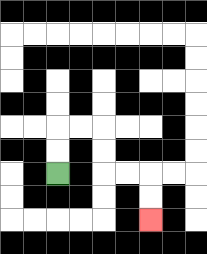{'start': '[2, 7]', 'end': '[6, 9]', 'path_directions': 'U,U,R,R,D,D,R,R,D,D', 'path_coordinates': '[[2, 7], [2, 6], [2, 5], [3, 5], [4, 5], [4, 6], [4, 7], [5, 7], [6, 7], [6, 8], [6, 9]]'}